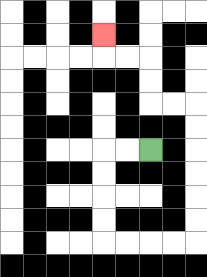{'start': '[6, 6]', 'end': '[4, 1]', 'path_directions': 'L,L,D,D,D,D,R,R,R,R,U,U,U,U,U,U,L,L,U,U,L,L,U', 'path_coordinates': '[[6, 6], [5, 6], [4, 6], [4, 7], [4, 8], [4, 9], [4, 10], [5, 10], [6, 10], [7, 10], [8, 10], [8, 9], [8, 8], [8, 7], [8, 6], [8, 5], [8, 4], [7, 4], [6, 4], [6, 3], [6, 2], [5, 2], [4, 2], [4, 1]]'}